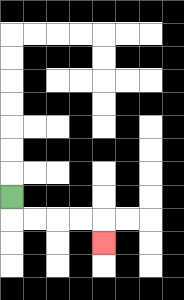{'start': '[0, 8]', 'end': '[4, 10]', 'path_directions': 'D,R,R,R,R,D', 'path_coordinates': '[[0, 8], [0, 9], [1, 9], [2, 9], [3, 9], [4, 9], [4, 10]]'}